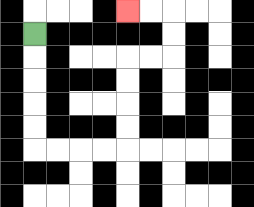{'start': '[1, 1]', 'end': '[5, 0]', 'path_directions': 'D,D,D,D,D,R,R,R,R,U,U,U,U,R,R,U,U,L,L', 'path_coordinates': '[[1, 1], [1, 2], [1, 3], [1, 4], [1, 5], [1, 6], [2, 6], [3, 6], [4, 6], [5, 6], [5, 5], [5, 4], [5, 3], [5, 2], [6, 2], [7, 2], [7, 1], [7, 0], [6, 0], [5, 0]]'}